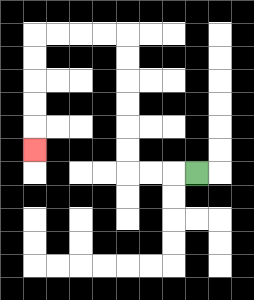{'start': '[8, 7]', 'end': '[1, 6]', 'path_directions': 'L,L,L,U,U,U,U,U,U,L,L,L,L,D,D,D,D,D', 'path_coordinates': '[[8, 7], [7, 7], [6, 7], [5, 7], [5, 6], [5, 5], [5, 4], [5, 3], [5, 2], [5, 1], [4, 1], [3, 1], [2, 1], [1, 1], [1, 2], [1, 3], [1, 4], [1, 5], [1, 6]]'}